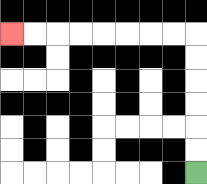{'start': '[8, 7]', 'end': '[0, 1]', 'path_directions': 'U,U,U,U,U,U,L,L,L,L,L,L,L,L', 'path_coordinates': '[[8, 7], [8, 6], [8, 5], [8, 4], [8, 3], [8, 2], [8, 1], [7, 1], [6, 1], [5, 1], [4, 1], [3, 1], [2, 1], [1, 1], [0, 1]]'}